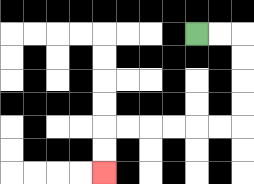{'start': '[8, 1]', 'end': '[4, 7]', 'path_directions': 'R,R,D,D,D,D,L,L,L,L,L,L,D,D', 'path_coordinates': '[[8, 1], [9, 1], [10, 1], [10, 2], [10, 3], [10, 4], [10, 5], [9, 5], [8, 5], [7, 5], [6, 5], [5, 5], [4, 5], [4, 6], [4, 7]]'}